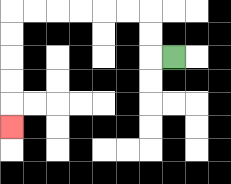{'start': '[7, 2]', 'end': '[0, 5]', 'path_directions': 'L,U,U,L,L,L,L,L,L,D,D,D,D,D', 'path_coordinates': '[[7, 2], [6, 2], [6, 1], [6, 0], [5, 0], [4, 0], [3, 0], [2, 0], [1, 0], [0, 0], [0, 1], [0, 2], [0, 3], [0, 4], [0, 5]]'}